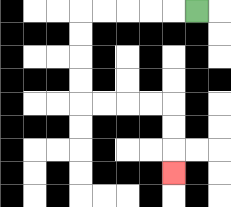{'start': '[8, 0]', 'end': '[7, 7]', 'path_directions': 'L,L,L,L,L,D,D,D,D,R,R,R,R,D,D,D', 'path_coordinates': '[[8, 0], [7, 0], [6, 0], [5, 0], [4, 0], [3, 0], [3, 1], [3, 2], [3, 3], [3, 4], [4, 4], [5, 4], [6, 4], [7, 4], [7, 5], [7, 6], [7, 7]]'}